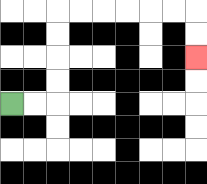{'start': '[0, 4]', 'end': '[8, 2]', 'path_directions': 'R,R,U,U,U,U,R,R,R,R,R,R,D,D', 'path_coordinates': '[[0, 4], [1, 4], [2, 4], [2, 3], [2, 2], [2, 1], [2, 0], [3, 0], [4, 0], [5, 0], [6, 0], [7, 0], [8, 0], [8, 1], [8, 2]]'}